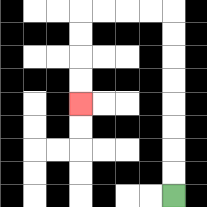{'start': '[7, 8]', 'end': '[3, 4]', 'path_directions': 'U,U,U,U,U,U,U,U,L,L,L,L,D,D,D,D', 'path_coordinates': '[[7, 8], [7, 7], [7, 6], [7, 5], [7, 4], [7, 3], [7, 2], [7, 1], [7, 0], [6, 0], [5, 0], [4, 0], [3, 0], [3, 1], [3, 2], [3, 3], [3, 4]]'}